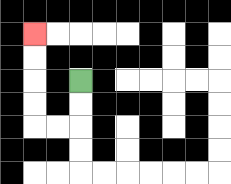{'start': '[3, 3]', 'end': '[1, 1]', 'path_directions': 'D,D,L,L,U,U,U,U', 'path_coordinates': '[[3, 3], [3, 4], [3, 5], [2, 5], [1, 5], [1, 4], [1, 3], [1, 2], [1, 1]]'}